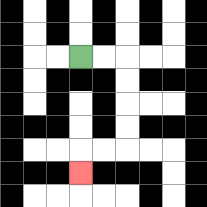{'start': '[3, 2]', 'end': '[3, 7]', 'path_directions': 'R,R,D,D,D,D,L,L,D', 'path_coordinates': '[[3, 2], [4, 2], [5, 2], [5, 3], [5, 4], [5, 5], [5, 6], [4, 6], [3, 6], [3, 7]]'}